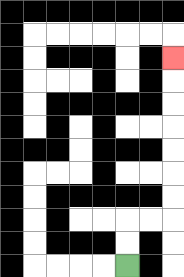{'start': '[5, 11]', 'end': '[7, 2]', 'path_directions': 'U,U,R,R,U,U,U,U,U,U,U', 'path_coordinates': '[[5, 11], [5, 10], [5, 9], [6, 9], [7, 9], [7, 8], [7, 7], [7, 6], [7, 5], [7, 4], [7, 3], [7, 2]]'}